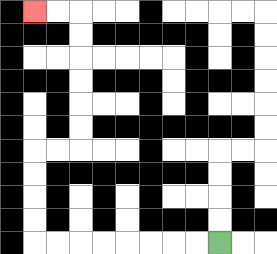{'start': '[9, 10]', 'end': '[1, 0]', 'path_directions': 'L,L,L,L,L,L,L,L,U,U,U,U,R,R,U,U,U,U,U,U,L,L', 'path_coordinates': '[[9, 10], [8, 10], [7, 10], [6, 10], [5, 10], [4, 10], [3, 10], [2, 10], [1, 10], [1, 9], [1, 8], [1, 7], [1, 6], [2, 6], [3, 6], [3, 5], [3, 4], [3, 3], [3, 2], [3, 1], [3, 0], [2, 0], [1, 0]]'}